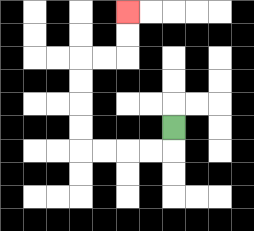{'start': '[7, 5]', 'end': '[5, 0]', 'path_directions': 'D,L,L,L,L,U,U,U,U,R,R,U,U', 'path_coordinates': '[[7, 5], [7, 6], [6, 6], [5, 6], [4, 6], [3, 6], [3, 5], [3, 4], [3, 3], [3, 2], [4, 2], [5, 2], [5, 1], [5, 0]]'}